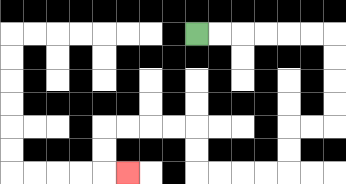{'start': '[8, 1]', 'end': '[5, 7]', 'path_directions': 'R,R,R,R,R,R,D,D,D,D,L,L,D,D,L,L,L,L,U,U,L,L,L,L,D,D,R', 'path_coordinates': '[[8, 1], [9, 1], [10, 1], [11, 1], [12, 1], [13, 1], [14, 1], [14, 2], [14, 3], [14, 4], [14, 5], [13, 5], [12, 5], [12, 6], [12, 7], [11, 7], [10, 7], [9, 7], [8, 7], [8, 6], [8, 5], [7, 5], [6, 5], [5, 5], [4, 5], [4, 6], [4, 7], [5, 7]]'}